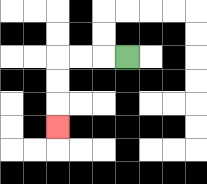{'start': '[5, 2]', 'end': '[2, 5]', 'path_directions': 'L,L,L,D,D,D', 'path_coordinates': '[[5, 2], [4, 2], [3, 2], [2, 2], [2, 3], [2, 4], [2, 5]]'}